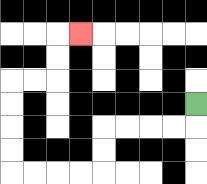{'start': '[8, 4]', 'end': '[3, 1]', 'path_directions': 'D,L,L,L,L,D,D,L,L,L,L,U,U,U,U,R,R,U,U,R', 'path_coordinates': '[[8, 4], [8, 5], [7, 5], [6, 5], [5, 5], [4, 5], [4, 6], [4, 7], [3, 7], [2, 7], [1, 7], [0, 7], [0, 6], [0, 5], [0, 4], [0, 3], [1, 3], [2, 3], [2, 2], [2, 1], [3, 1]]'}